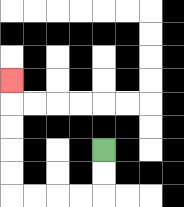{'start': '[4, 6]', 'end': '[0, 3]', 'path_directions': 'D,D,L,L,L,L,U,U,U,U,U', 'path_coordinates': '[[4, 6], [4, 7], [4, 8], [3, 8], [2, 8], [1, 8], [0, 8], [0, 7], [0, 6], [0, 5], [0, 4], [0, 3]]'}